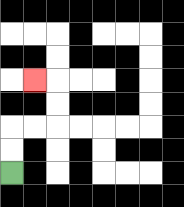{'start': '[0, 7]', 'end': '[1, 3]', 'path_directions': 'U,U,R,R,U,U,L', 'path_coordinates': '[[0, 7], [0, 6], [0, 5], [1, 5], [2, 5], [2, 4], [2, 3], [1, 3]]'}